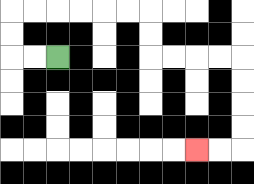{'start': '[2, 2]', 'end': '[8, 6]', 'path_directions': 'L,L,U,U,R,R,R,R,R,R,D,D,R,R,R,R,D,D,D,D,L,L', 'path_coordinates': '[[2, 2], [1, 2], [0, 2], [0, 1], [0, 0], [1, 0], [2, 0], [3, 0], [4, 0], [5, 0], [6, 0], [6, 1], [6, 2], [7, 2], [8, 2], [9, 2], [10, 2], [10, 3], [10, 4], [10, 5], [10, 6], [9, 6], [8, 6]]'}